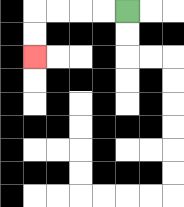{'start': '[5, 0]', 'end': '[1, 2]', 'path_directions': 'L,L,L,L,D,D', 'path_coordinates': '[[5, 0], [4, 0], [3, 0], [2, 0], [1, 0], [1, 1], [1, 2]]'}